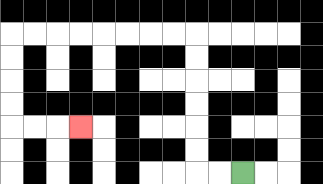{'start': '[10, 7]', 'end': '[3, 5]', 'path_directions': 'L,L,U,U,U,U,U,U,L,L,L,L,L,L,L,L,D,D,D,D,R,R,R', 'path_coordinates': '[[10, 7], [9, 7], [8, 7], [8, 6], [8, 5], [8, 4], [8, 3], [8, 2], [8, 1], [7, 1], [6, 1], [5, 1], [4, 1], [3, 1], [2, 1], [1, 1], [0, 1], [0, 2], [0, 3], [0, 4], [0, 5], [1, 5], [2, 5], [3, 5]]'}